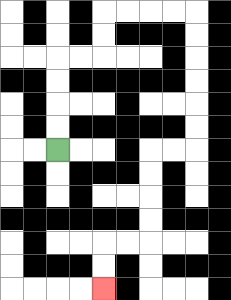{'start': '[2, 6]', 'end': '[4, 12]', 'path_directions': 'U,U,U,U,R,R,U,U,R,R,R,R,D,D,D,D,D,D,L,L,D,D,D,D,L,L,D,D', 'path_coordinates': '[[2, 6], [2, 5], [2, 4], [2, 3], [2, 2], [3, 2], [4, 2], [4, 1], [4, 0], [5, 0], [6, 0], [7, 0], [8, 0], [8, 1], [8, 2], [8, 3], [8, 4], [8, 5], [8, 6], [7, 6], [6, 6], [6, 7], [6, 8], [6, 9], [6, 10], [5, 10], [4, 10], [4, 11], [4, 12]]'}